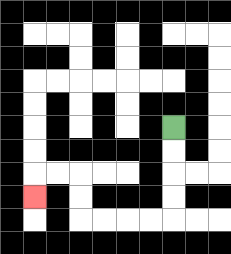{'start': '[7, 5]', 'end': '[1, 8]', 'path_directions': 'D,D,D,D,L,L,L,L,U,U,L,L,D', 'path_coordinates': '[[7, 5], [7, 6], [7, 7], [7, 8], [7, 9], [6, 9], [5, 9], [4, 9], [3, 9], [3, 8], [3, 7], [2, 7], [1, 7], [1, 8]]'}